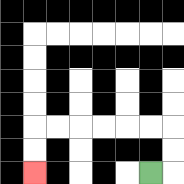{'start': '[6, 7]', 'end': '[1, 7]', 'path_directions': 'R,U,U,L,L,L,L,L,L,D,D', 'path_coordinates': '[[6, 7], [7, 7], [7, 6], [7, 5], [6, 5], [5, 5], [4, 5], [3, 5], [2, 5], [1, 5], [1, 6], [1, 7]]'}